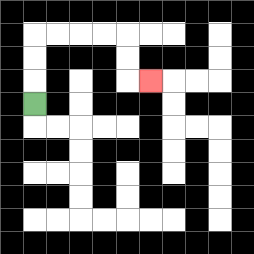{'start': '[1, 4]', 'end': '[6, 3]', 'path_directions': 'U,U,U,R,R,R,R,D,D,R', 'path_coordinates': '[[1, 4], [1, 3], [1, 2], [1, 1], [2, 1], [3, 1], [4, 1], [5, 1], [5, 2], [5, 3], [6, 3]]'}